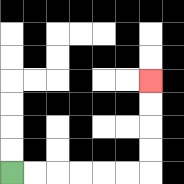{'start': '[0, 7]', 'end': '[6, 3]', 'path_directions': 'R,R,R,R,R,R,U,U,U,U', 'path_coordinates': '[[0, 7], [1, 7], [2, 7], [3, 7], [4, 7], [5, 7], [6, 7], [6, 6], [6, 5], [6, 4], [6, 3]]'}